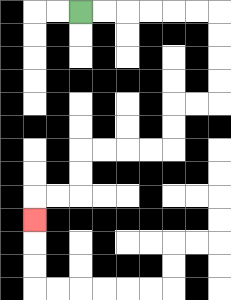{'start': '[3, 0]', 'end': '[1, 9]', 'path_directions': 'R,R,R,R,R,R,D,D,D,D,L,L,D,D,L,L,L,L,D,D,L,L,D', 'path_coordinates': '[[3, 0], [4, 0], [5, 0], [6, 0], [7, 0], [8, 0], [9, 0], [9, 1], [9, 2], [9, 3], [9, 4], [8, 4], [7, 4], [7, 5], [7, 6], [6, 6], [5, 6], [4, 6], [3, 6], [3, 7], [3, 8], [2, 8], [1, 8], [1, 9]]'}